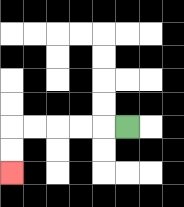{'start': '[5, 5]', 'end': '[0, 7]', 'path_directions': 'L,L,L,L,L,D,D', 'path_coordinates': '[[5, 5], [4, 5], [3, 5], [2, 5], [1, 5], [0, 5], [0, 6], [0, 7]]'}